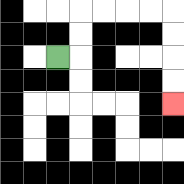{'start': '[2, 2]', 'end': '[7, 4]', 'path_directions': 'R,U,U,R,R,R,R,D,D,D,D', 'path_coordinates': '[[2, 2], [3, 2], [3, 1], [3, 0], [4, 0], [5, 0], [6, 0], [7, 0], [7, 1], [7, 2], [7, 3], [7, 4]]'}